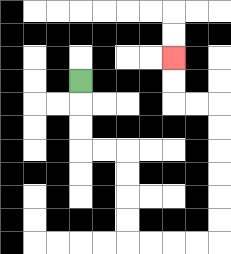{'start': '[3, 3]', 'end': '[7, 2]', 'path_directions': 'D,D,D,R,R,D,D,D,D,R,R,R,R,U,U,U,U,U,U,L,L,U,U', 'path_coordinates': '[[3, 3], [3, 4], [3, 5], [3, 6], [4, 6], [5, 6], [5, 7], [5, 8], [5, 9], [5, 10], [6, 10], [7, 10], [8, 10], [9, 10], [9, 9], [9, 8], [9, 7], [9, 6], [9, 5], [9, 4], [8, 4], [7, 4], [7, 3], [7, 2]]'}